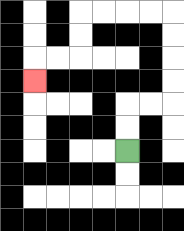{'start': '[5, 6]', 'end': '[1, 3]', 'path_directions': 'U,U,R,R,U,U,U,U,L,L,L,L,D,D,L,L,D', 'path_coordinates': '[[5, 6], [5, 5], [5, 4], [6, 4], [7, 4], [7, 3], [7, 2], [7, 1], [7, 0], [6, 0], [5, 0], [4, 0], [3, 0], [3, 1], [3, 2], [2, 2], [1, 2], [1, 3]]'}